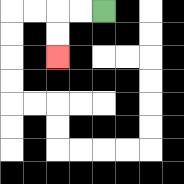{'start': '[4, 0]', 'end': '[2, 2]', 'path_directions': 'L,L,D,D', 'path_coordinates': '[[4, 0], [3, 0], [2, 0], [2, 1], [2, 2]]'}